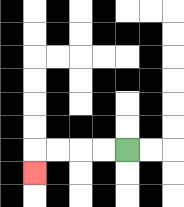{'start': '[5, 6]', 'end': '[1, 7]', 'path_directions': 'L,L,L,L,D', 'path_coordinates': '[[5, 6], [4, 6], [3, 6], [2, 6], [1, 6], [1, 7]]'}